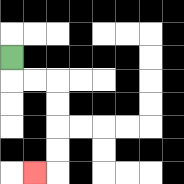{'start': '[0, 2]', 'end': '[1, 7]', 'path_directions': 'D,R,R,D,D,D,D,L', 'path_coordinates': '[[0, 2], [0, 3], [1, 3], [2, 3], [2, 4], [2, 5], [2, 6], [2, 7], [1, 7]]'}